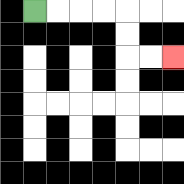{'start': '[1, 0]', 'end': '[7, 2]', 'path_directions': 'R,R,R,R,D,D,R,R', 'path_coordinates': '[[1, 0], [2, 0], [3, 0], [4, 0], [5, 0], [5, 1], [5, 2], [6, 2], [7, 2]]'}